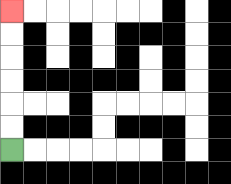{'start': '[0, 6]', 'end': '[0, 0]', 'path_directions': 'U,U,U,U,U,U', 'path_coordinates': '[[0, 6], [0, 5], [0, 4], [0, 3], [0, 2], [0, 1], [0, 0]]'}